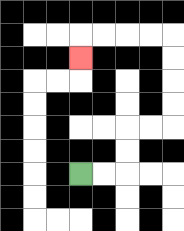{'start': '[3, 7]', 'end': '[3, 2]', 'path_directions': 'R,R,U,U,R,R,U,U,U,U,L,L,L,L,D', 'path_coordinates': '[[3, 7], [4, 7], [5, 7], [5, 6], [5, 5], [6, 5], [7, 5], [7, 4], [7, 3], [7, 2], [7, 1], [6, 1], [5, 1], [4, 1], [3, 1], [3, 2]]'}